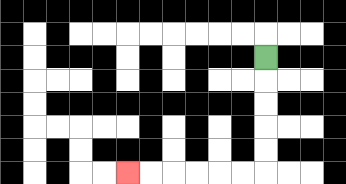{'start': '[11, 2]', 'end': '[5, 7]', 'path_directions': 'D,D,D,D,D,L,L,L,L,L,L', 'path_coordinates': '[[11, 2], [11, 3], [11, 4], [11, 5], [11, 6], [11, 7], [10, 7], [9, 7], [8, 7], [7, 7], [6, 7], [5, 7]]'}